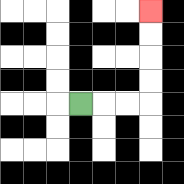{'start': '[3, 4]', 'end': '[6, 0]', 'path_directions': 'R,R,R,U,U,U,U', 'path_coordinates': '[[3, 4], [4, 4], [5, 4], [6, 4], [6, 3], [6, 2], [6, 1], [6, 0]]'}